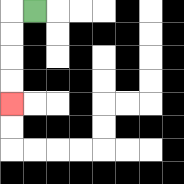{'start': '[1, 0]', 'end': '[0, 4]', 'path_directions': 'L,D,D,D,D', 'path_coordinates': '[[1, 0], [0, 0], [0, 1], [0, 2], [0, 3], [0, 4]]'}